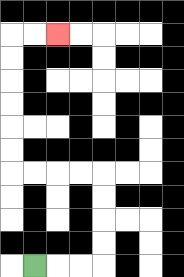{'start': '[1, 11]', 'end': '[2, 1]', 'path_directions': 'R,R,R,U,U,U,U,L,L,L,L,U,U,U,U,U,U,R,R', 'path_coordinates': '[[1, 11], [2, 11], [3, 11], [4, 11], [4, 10], [4, 9], [4, 8], [4, 7], [3, 7], [2, 7], [1, 7], [0, 7], [0, 6], [0, 5], [0, 4], [0, 3], [0, 2], [0, 1], [1, 1], [2, 1]]'}